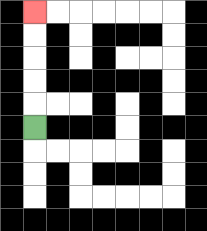{'start': '[1, 5]', 'end': '[1, 0]', 'path_directions': 'U,U,U,U,U', 'path_coordinates': '[[1, 5], [1, 4], [1, 3], [1, 2], [1, 1], [1, 0]]'}